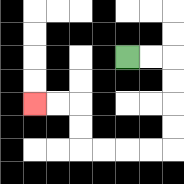{'start': '[5, 2]', 'end': '[1, 4]', 'path_directions': 'R,R,D,D,D,D,L,L,L,L,U,U,L,L', 'path_coordinates': '[[5, 2], [6, 2], [7, 2], [7, 3], [7, 4], [7, 5], [7, 6], [6, 6], [5, 6], [4, 6], [3, 6], [3, 5], [3, 4], [2, 4], [1, 4]]'}